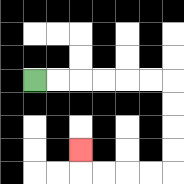{'start': '[1, 3]', 'end': '[3, 6]', 'path_directions': 'R,R,R,R,R,R,D,D,D,D,L,L,L,L,U', 'path_coordinates': '[[1, 3], [2, 3], [3, 3], [4, 3], [5, 3], [6, 3], [7, 3], [7, 4], [7, 5], [7, 6], [7, 7], [6, 7], [5, 7], [4, 7], [3, 7], [3, 6]]'}